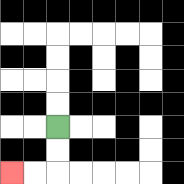{'start': '[2, 5]', 'end': '[0, 7]', 'path_directions': 'D,D,L,L', 'path_coordinates': '[[2, 5], [2, 6], [2, 7], [1, 7], [0, 7]]'}